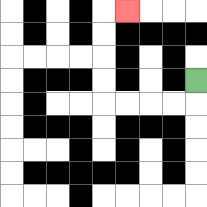{'start': '[8, 3]', 'end': '[5, 0]', 'path_directions': 'D,L,L,L,L,U,U,U,U,R', 'path_coordinates': '[[8, 3], [8, 4], [7, 4], [6, 4], [5, 4], [4, 4], [4, 3], [4, 2], [4, 1], [4, 0], [5, 0]]'}